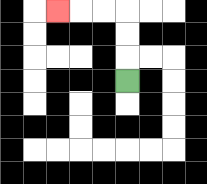{'start': '[5, 3]', 'end': '[2, 0]', 'path_directions': 'U,U,U,L,L,L', 'path_coordinates': '[[5, 3], [5, 2], [5, 1], [5, 0], [4, 0], [3, 0], [2, 0]]'}